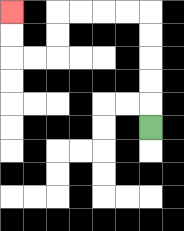{'start': '[6, 5]', 'end': '[0, 0]', 'path_directions': 'U,U,U,U,U,L,L,L,L,D,D,L,L,U,U', 'path_coordinates': '[[6, 5], [6, 4], [6, 3], [6, 2], [6, 1], [6, 0], [5, 0], [4, 0], [3, 0], [2, 0], [2, 1], [2, 2], [1, 2], [0, 2], [0, 1], [0, 0]]'}